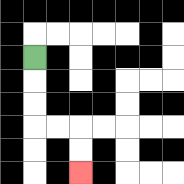{'start': '[1, 2]', 'end': '[3, 7]', 'path_directions': 'D,D,D,R,R,D,D', 'path_coordinates': '[[1, 2], [1, 3], [1, 4], [1, 5], [2, 5], [3, 5], [3, 6], [3, 7]]'}